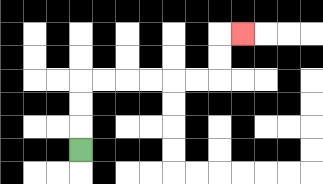{'start': '[3, 6]', 'end': '[10, 1]', 'path_directions': 'U,U,U,R,R,R,R,R,R,U,U,R', 'path_coordinates': '[[3, 6], [3, 5], [3, 4], [3, 3], [4, 3], [5, 3], [6, 3], [7, 3], [8, 3], [9, 3], [9, 2], [9, 1], [10, 1]]'}